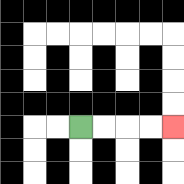{'start': '[3, 5]', 'end': '[7, 5]', 'path_directions': 'R,R,R,R', 'path_coordinates': '[[3, 5], [4, 5], [5, 5], [6, 5], [7, 5]]'}